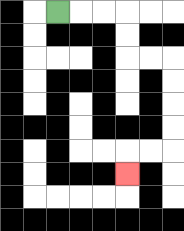{'start': '[2, 0]', 'end': '[5, 7]', 'path_directions': 'R,R,R,D,D,R,R,D,D,D,D,L,L,D', 'path_coordinates': '[[2, 0], [3, 0], [4, 0], [5, 0], [5, 1], [5, 2], [6, 2], [7, 2], [7, 3], [7, 4], [7, 5], [7, 6], [6, 6], [5, 6], [5, 7]]'}